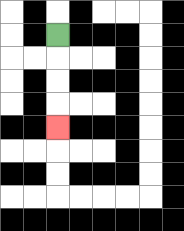{'start': '[2, 1]', 'end': '[2, 5]', 'path_directions': 'D,D,D,D', 'path_coordinates': '[[2, 1], [2, 2], [2, 3], [2, 4], [2, 5]]'}